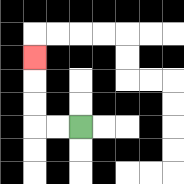{'start': '[3, 5]', 'end': '[1, 2]', 'path_directions': 'L,L,U,U,U', 'path_coordinates': '[[3, 5], [2, 5], [1, 5], [1, 4], [1, 3], [1, 2]]'}